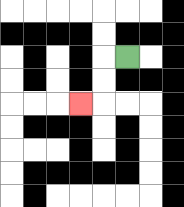{'start': '[5, 2]', 'end': '[3, 4]', 'path_directions': 'L,D,D,L', 'path_coordinates': '[[5, 2], [4, 2], [4, 3], [4, 4], [3, 4]]'}